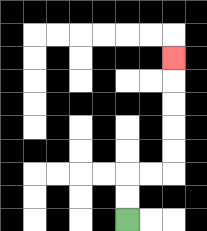{'start': '[5, 9]', 'end': '[7, 2]', 'path_directions': 'U,U,R,R,U,U,U,U,U', 'path_coordinates': '[[5, 9], [5, 8], [5, 7], [6, 7], [7, 7], [7, 6], [7, 5], [7, 4], [7, 3], [7, 2]]'}